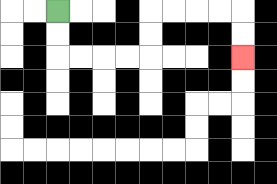{'start': '[2, 0]', 'end': '[10, 2]', 'path_directions': 'D,D,R,R,R,R,U,U,R,R,R,R,D,D', 'path_coordinates': '[[2, 0], [2, 1], [2, 2], [3, 2], [4, 2], [5, 2], [6, 2], [6, 1], [6, 0], [7, 0], [8, 0], [9, 0], [10, 0], [10, 1], [10, 2]]'}